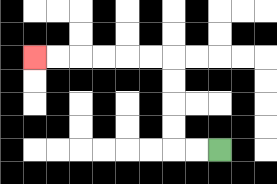{'start': '[9, 6]', 'end': '[1, 2]', 'path_directions': 'L,L,U,U,U,U,L,L,L,L,L,L', 'path_coordinates': '[[9, 6], [8, 6], [7, 6], [7, 5], [7, 4], [7, 3], [7, 2], [6, 2], [5, 2], [4, 2], [3, 2], [2, 2], [1, 2]]'}